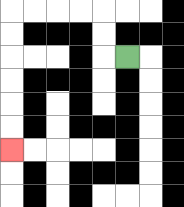{'start': '[5, 2]', 'end': '[0, 6]', 'path_directions': 'L,U,U,L,L,L,L,D,D,D,D,D,D', 'path_coordinates': '[[5, 2], [4, 2], [4, 1], [4, 0], [3, 0], [2, 0], [1, 0], [0, 0], [0, 1], [0, 2], [0, 3], [0, 4], [0, 5], [0, 6]]'}